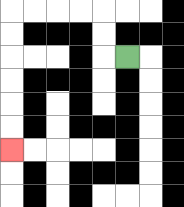{'start': '[5, 2]', 'end': '[0, 6]', 'path_directions': 'L,U,U,L,L,L,L,D,D,D,D,D,D', 'path_coordinates': '[[5, 2], [4, 2], [4, 1], [4, 0], [3, 0], [2, 0], [1, 0], [0, 0], [0, 1], [0, 2], [0, 3], [0, 4], [0, 5], [0, 6]]'}